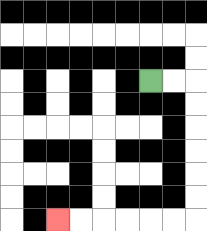{'start': '[6, 3]', 'end': '[2, 9]', 'path_directions': 'R,R,D,D,D,D,D,D,L,L,L,L,L,L', 'path_coordinates': '[[6, 3], [7, 3], [8, 3], [8, 4], [8, 5], [8, 6], [8, 7], [8, 8], [8, 9], [7, 9], [6, 9], [5, 9], [4, 9], [3, 9], [2, 9]]'}